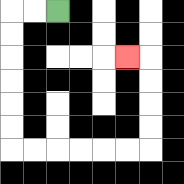{'start': '[2, 0]', 'end': '[5, 2]', 'path_directions': 'L,L,D,D,D,D,D,D,R,R,R,R,R,R,U,U,U,U,L', 'path_coordinates': '[[2, 0], [1, 0], [0, 0], [0, 1], [0, 2], [0, 3], [0, 4], [0, 5], [0, 6], [1, 6], [2, 6], [3, 6], [4, 6], [5, 6], [6, 6], [6, 5], [6, 4], [6, 3], [6, 2], [5, 2]]'}